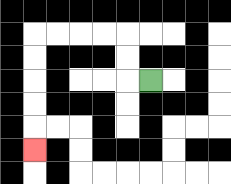{'start': '[6, 3]', 'end': '[1, 6]', 'path_directions': 'L,U,U,L,L,L,L,D,D,D,D,D', 'path_coordinates': '[[6, 3], [5, 3], [5, 2], [5, 1], [4, 1], [3, 1], [2, 1], [1, 1], [1, 2], [1, 3], [1, 4], [1, 5], [1, 6]]'}